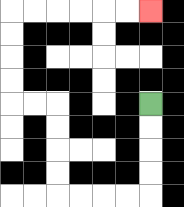{'start': '[6, 4]', 'end': '[6, 0]', 'path_directions': 'D,D,D,D,L,L,L,L,U,U,U,U,L,L,U,U,U,U,R,R,R,R,R,R', 'path_coordinates': '[[6, 4], [6, 5], [6, 6], [6, 7], [6, 8], [5, 8], [4, 8], [3, 8], [2, 8], [2, 7], [2, 6], [2, 5], [2, 4], [1, 4], [0, 4], [0, 3], [0, 2], [0, 1], [0, 0], [1, 0], [2, 0], [3, 0], [4, 0], [5, 0], [6, 0]]'}